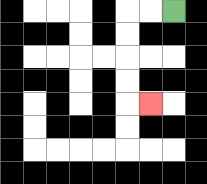{'start': '[7, 0]', 'end': '[6, 4]', 'path_directions': 'L,L,D,D,D,D,R', 'path_coordinates': '[[7, 0], [6, 0], [5, 0], [5, 1], [5, 2], [5, 3], [5, 4], [6, 4]]'}